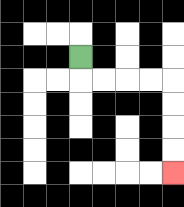{'start': '[3, 2]', 'end': '[7, 7]', 'path_directions': 'D,R,R,R,R,D,D,D,D', 'path_coordinates': '[[3, 2], [3, 3], [4, 3], [5, 3], [6, 3], [7, 3], [7, 4], [7, 5], [7, 6], [7, 7]]'}